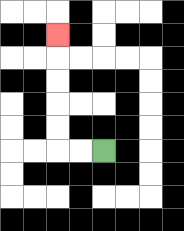{'start': '[4, 6]', 'end': '[2, 1]', 'path_directions': 'L,L,U,U,U,U,U', 'path_coordinates': '[[4, 6], [3, 6], [2, 6], [2, 5], [2, 4], [2, 3], [2, 2], [2, 1]]'}